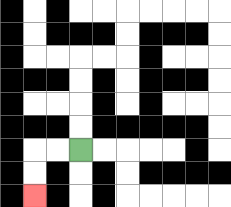{'start': '[3, 6]', 'end': '[1, 8]', 'path_directions': 'L,L,D,D', 'path_coordinates': '[[3, 6], [2, 6], [1, 6], [1, 7], [1, 8]]'}